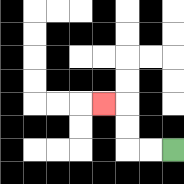{'start': '[7, 6]', 'end': '[4, 4]', 'path_directions': 'L,L,U,U,L', 'path_coordinates': '[[7, 6], [6, 6], [5, 6], [5, 5], [5, 4], [4, 4]]'}